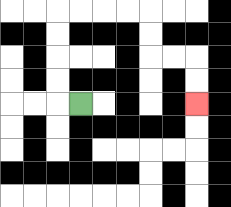{'start': '[3, 4]', 'end': '[8, 4]', 'path_directions': 'L,U,U,U,U,R,R,R,R,D,D,R,R,D,D', 'path_coordinates': '[[3, 4], [2, 4], [2, 3], [2, 2], [2, 1], [2, 0], [3, 0], [4, 0], [5, 0], [6, 0], [6, 1], [6, 2], [7, 2], [8, 2], [8, 3], [8, 4]]'}